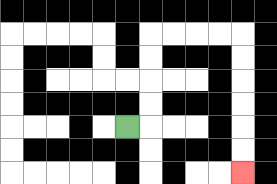{'start': '[5, 5]', 'end': '[10, 7]', 'path_directions': 'R,U,U,U,U,R,R,R,R,D,D,D,D,D,D', 'path_coordinates': '[[5, 5], [6, 5], [6, 4], [6, 3], [6, 2], [6, 1], [7, 1], [8, 1], [9, 1], [10, 1], [10, 2], [10, 3], [10, 4], [10, 5], [10, 6], [10, 7]]'}